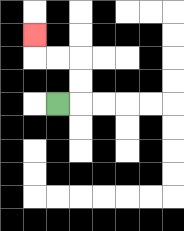{'start': '[2, 4]', 'end': '[1, 1]', 'path_directions': 'R,U,U,L,L,U', 'path_coordinates': '[[2, 4], [3, 4], [3, 3], [3, 2], [2, 2], [1, 2], [1, 1]]'}